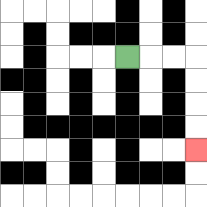{'start': '[5, 2]', 'end': '[8, 6]', 'path_directions': 'R,R,R,D,D,D,D', 'path_coordinates': '[[5, 2], [6, 2], [7, 2], [8, 2], [8, 3], [8, 4], [8, 5], [8, 6]]'}